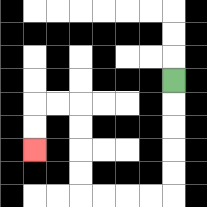{'start': '[7, 3]', 'end': '[1, 6]', 'path_directions': 'D,D,D,D,D,L,L,L,L,U,U,U,U,L,L,D,D', 'path_coordinates': '[[7, 3], [7, 4], [7, 5], [7, 6], [7, 7], [7, 8], [6, 8], [5, 8], [4, 8], [3, 8], [3, 7], [3, 6], [3, 5], [3, 4], [2, 4], [1, 4], [1, 5], [1, 6]]'}